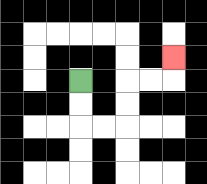{'start': '[3, 3]', 'end': '[7, 2]', 'path_directions': 'D,D,R,R,U,U,R,R,U', 'path_coordinates': '[[3, 3], [3, 4], [3, 5], [4, 5], [5, 5], [5, 4], [5, 3], [6, 3], [7, 3], [7, 2]]'}